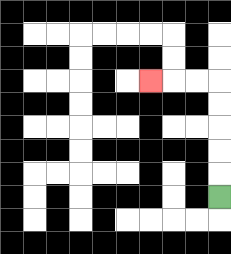{'start': '[9, 8]', 'end': '[6, 3]', 'path_directions': 'U,U,U,U,U,L,L,L', 'path_coordinates': '[[9, 8], [9, 7], [9, 6], [9, 5], [9, 4], [9, 3], [8, 3], [7, 3], [6, 3]]'}